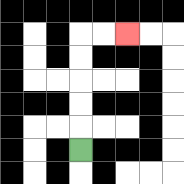{'start': '[3, 6]', 'end': '[5, 1]', 'path_directions': 'U,U,U,U,U,R,R', 'path_coordinates': '[[3, 6], [3, 5], [3, 4], [3, 3], [3, 2], [3, 1], [4, 1], [5, 1]]'}